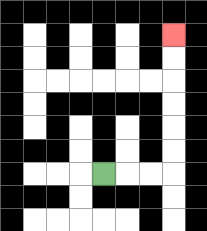{'start': '[4, 7]', 'end': '[7, 1]', 'path_directions': 'R,R,R,U,U,U,U,U,U', 'path_coordinates': '[[4, 7], [5, 7], [6, 7], [7, 7], [7, 6], [7, 5], [7, 4], [7, 3], [7, 2], [7, 1]]'}